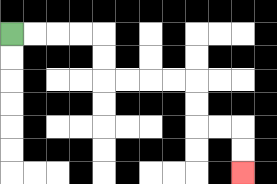{'start': '[0, 1]', 'end': '[10, 7]', 'path_directions': 'R,R,R,R,D,D,R,R,R,R,D,D,R,R,D,D', 'path_coordinates': '[[0, 1], [1, 1], [2, 1], [3, 1], [4, 1], [4, 2], [4, 3], [5, 3], [6, 3], [7, 3], [8, 3], [8, 4], [8, 5], [9, 5], [10, 5], [10, 6], [10, 7]]'}